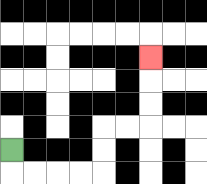{'start': '[0, 6]', 'end': '[6, 2]', 'path_directions': 'D,R,R,R,R,U,U,R,R,U,U,U', 'path_coordinates': '[[0, 6], [0, 7], [1, 7], [2, 7], [3, 7], [4, 7], [4, 6], [4, 5], [5, 5], [6, 5], [6, 4], [6, 3], [6, 2]]'}